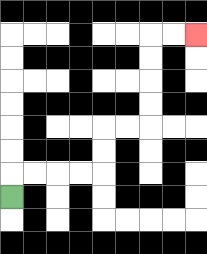{'start': '[0, 8]', 'end': '[8, 1]', 'path_directions': 'U,R,R,R,R,U,U,R,R,U,U,U,U,R,R', 'path_coordinates': '[[0, 8], [0, 7], [1, 7], [2, 7], [3, 7], [4, 7], [4, 6], [4, 5], [5, 5], [6, 5], [6, 4], [6, 3], [6, 2], [6, 1], [7, 1], [8, 1]]'}